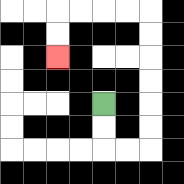{'start': '[4, 4]', 'end': '[2, 2]', 'path_directions': 'D,D,R,R,U,U,U,U,U,U,L,L,L,L,D,D', 'path_coordinates': '[[4, 4], [4, 5], [4, 6], [5, 6], [6, 6], [6, 5], [6, 4], [6, 3], [6, 2], [6, 1], [6, 0], [5, 0], [4, 0], [3, 0], [2, 0], [2, 1], [2, 2]]'}